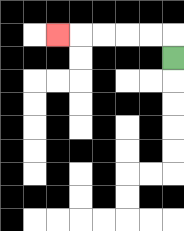{'start': '[7, 2]', 'end': '[2, 1]', 'path_directions': 'U,L,L,L,L,L', 'path_coordinates': '[[7, 2], [7, 1], [6, 1], [5, 1], [4, 1], [3, 1], [2, 1]]'}